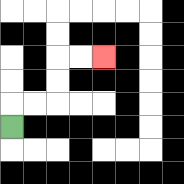{'start': '[0, 5]', 'end': '[4, 2]', 'path_directions': 'U,R,R,U,U,R,R', 'path_coordinates': '[[0, 5], [0, 4], [1, 4], [2, 4], [2, 3], [2, 2], [3, 2], [4, 2]]'}